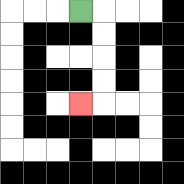{'start': '[3, 0]', 'end': '[3, 4]', 'path_directions': 'R,D,D,D,D,L', 'path_coordinates': '[[3, 0], [4, 0], [4, 1], [4, 2], [4, 3], [4, 4], [3, 4]]'}